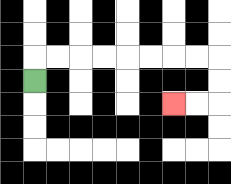{'start': '[1, 3]', 'end': '[7, 4]', 'path_directions': 'U,R,R,R,R,R,R,R,R,D,D,L,L', 'path_coordinates': '[[1, 3], [1, 2], [2, 2], [3, 2], [4, 2], [5, 2], [6, 2], [7, 2], [8, 2], [9, 2], [9, 3], [9, 4], [8, 4], [7, 4]]'}